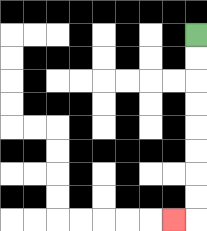{'start': '[8, 1]', 'end': '[7, 9]', 'path_directions': 'D,D,D,D,D,D,D,D,L', 'path_coordinates': '[[8, 1], [8, 2], [8, 3], [8, 4], [8, 5], [8, 6], [8, 7], [8, 8], [8, 9], [7, 9]]'}